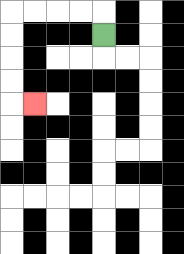{'start': '[4, 1]', 'end': '[1, 4]', 'path_directions': 'U,L,L,L,L,D,D,D,D,R', 'path_coordinates': '[[4, 1], [4, 0], [3, 0], [2, 0], [1, 0], [0, 0], [0, 1], [0, 2], [0, 3], [0, 4], [1, 4]]'}